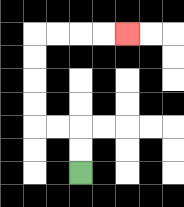{'start': '[3, 7]', 'end': '[5, 1]', 'path_directions': 'U,U,L,L,U,U,U,U,R,R,R,R', 'path_coordinates': '[[3, 7], [3, 6], [3, 5], [2, 5], [1, 5], [1, 4], [1, 3], [1, 2], [1, 1], [2, 1], [3, 1], [4, 1], [5, 1]]'}